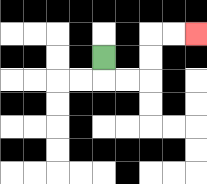{'start': '[4, 2]', 'end': '[8, 1]', 'path_directions': 'D,R,R,U,U,R,R', 'path_coordinates': '[[4, 2], [4, 3], [5, 3], [6, 3], [6, 2], [6, 1], [7, 1], [8, 1]]'}